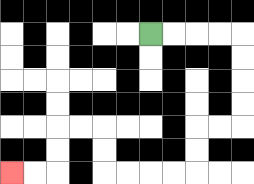{'start': '[6, 1]', 'end': '[0, 7]', 'path_directions': 'R,R,R,R,D,D,D,D,L,L,D,D,L,L,L,L,U,U,L,L,D,D,L,L', 'path_coordinates': '[[6, 1], [7, 1], [8, 1], [9, 1], [10, 1], [10, 2], [10, 3], [10, 4], [10, 5], [9, 5], [8, 5], [8, 6], [8, 7], [7, 7], [6, 7], [5, 7], [4, 7], [4, 6], [4, 5], [3, 5], [2, 5], [2, 6], [2, 7], [1, 7], [0, 7]]'}